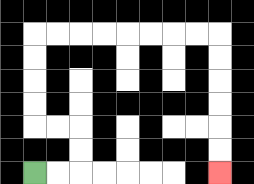{'start': '[1, 7]', 'end': '[9, 7]', 'path_directions': 'R,R,U,U,L,L,U,U,U,U,R,R,R,R,R,R,R,R,D,D,D,D,D,D', 'path_coordinates': '[[1, 7], [2, 7], [3, 7], [3, 6], [3, 5], [2, 5], [1, 5], [1, 4], [1, 3], [1, 2], [1, 1], [2, 1], [3, 1], [4, 1], [5, 1], [6, 1], [7, 1], [8, 1], [9, 1], [9, 2], [9, 3], [9, 4], [9, 5], [9, 6], [9, 7]]'}